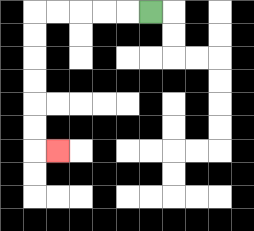{'start': '[6, 0]', 'end': '[2, 6]', 'path_directions': 'L,L,L,L,L,D,D,D,D,D,D,R', 'path_coordinates': '[[6, 0], [5, 0], [4, 0], [3, 0], [2, 0], [1, 0], [1, 1], [1, 2], [1, 3], [1, 4], [1, 5], [1, 6], [2, 6]]'}